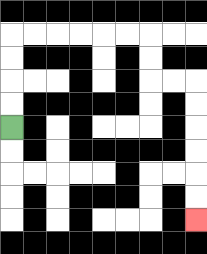{'start': '[0, 5]', 'end': '[8, 9]', 'path_directions': 'U,U,U,U,R,R,R,R,R,R,D,D,R,R,D,D,D,D,D,D', 'path_coordinates': '[[0, 5], [0, 4], [0, 3], [0, 2], [0, 1], [1, 1], [2, 1], [3, 1], [4, 1], [5, 1], [6, 1], [6, 2], [6, 3], [7, 3], [8, 3], [8, 4], [8, 5], [8, 6], [8, 7], [8, 8], [8, 9]]'}